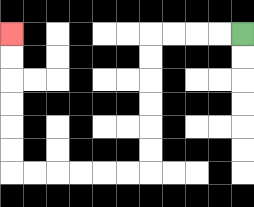{'start': '[10, 1]', 'end': '[0, 1]', 'path_directions': 'L,L,L,L,D,D,D,D,D,D,L,L,L,L,L,L,U,U,U,U,U,U', 'path_coordinates': '[[10, 1], [9, 1], [8, 1], [7, 1], [6, 1], [6, 2], [6, 3], [6, 4], [6, 5], [6, 6], [6, 7], [5, 7], [4, 7], [3, 7], [2, 7], [1, 7], [0, 7], [0, 6], [0, 5], [0, 4], [0, 3], [0, 2], [0, 1]]'}